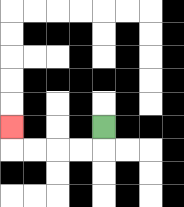{'start': '[4, 5]', 'end': '[0, 5]', 'path_directions': 'D,L,L,L,L,U', 'path_coordinates': '[[4, 5], [4, 6], [3, 6], [2, 6], [1, 6], [0, 6], [0, 5]]'}